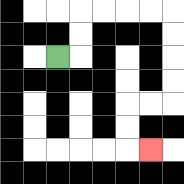{'start': '[2, 2]', 'end': '[6, 6]', 'path_directions': 'R,U,U,R,R,R,R,D,D,D,D,L,L,D,D,R', 'path_coordinates': '[[2, 2], [3, 2], [3, 1], [3, 0], [4, 0], [5, 0], [6, 0], [7, 0], [7, 1], [7, 2], [7, 3], [7, 4], [6, 4], [5, 4], [5, 5], [5, 6], [6, 6]]'}